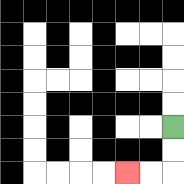{'start': '[7, 5]', 'end': '[5, 7]', 'path_directions': 'D,D,L,L', 'path_coordinates': '[[7, 5], [7, 6], [7, 7], [6, 7], [5, 7]]'}